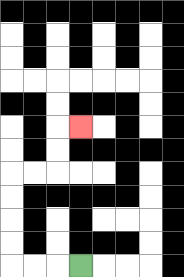{'start': '[3, 11]', 'end': '[3, 5]', 'path_directions': 'L,L,L,U,U,U,U,R,R,U,U,R', 'path_coordinates': '[[3, 11], [2, 11], [1, 11], [0, 11], [0, 10], [0, 9], [0, 8], [0, 7], [1, 7], [2, 7], [2, 6], [2, 5], [3, 5]]'}